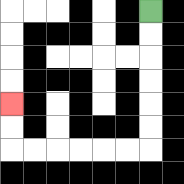{'start': '[6, 0]', 'end': '[0, 4]', 'path_directions': 'D,D,D,D,D,D,L,L,L,L,L,L,U,U', 'path_coordinates': '[[6, 0], [6, 1], [6, 2], [6, 3], [6, 4], [6, 5], [6, 6], [5, 6], [4, 6], [3, 6], [2, 6], [1, 6], [0, 6], [0, 5], [0, 4]]'}